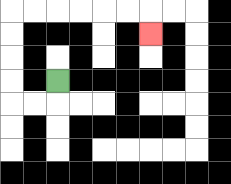{'start': '[2, 3]', 'end': '[6, 1]', 'path_directions': 'D,L,L,U,U,U,U,R,R,R,R,R,R,D', 'path_coordinates': '[[2, 3], [2, 4], [1, 4], [0, 4], [0, 3], [0, 2], [0, 1], [0, 0], [1, 0], [2, 0], [3, 0], [4, 0], [5, 0], [6, 0], [6, 1]]'}